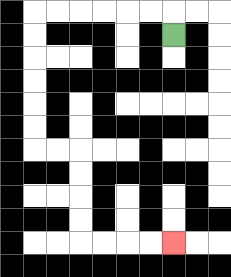{'start': '[7, 1]', 'end': '[7, 10]', 'path_directions': 'U,L,L,L,L,L,L,D,D,D,D,D,D,R,R,D,D,D,D,R,R,R,R', 'path_coordinates': '[[7, 1], [7, 0], [6, 0], [5, 0], [4, 0], [3, 0], [2, 0], [1, 0], [1, 1], [1, 2], [1, 3], [1, 4], [1, 5], [1, 6], [2, 6], [3, 6], [3, 7], [3, 8], [3, 9], [3, 10], [4, 10], [5, 10], [6, 10], [7, 10]]'}